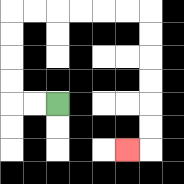{'start': '[2, 4]', 'end': '[5, 6]', 'path_directions': 'L,L,U,U,U,U,R,R,R,R,R,R,D,D,D,D,D,D,L', 'path_coordinates': '[[2, 4], [1, 4], [0, 4], [0, 3], [0, 2], [0, 1], [0, 0], [1, 0], [2, 0], [3, 0], [4, 0], [5, 0], [6, 0], [6, 1], [6, 2], [6, 3], [6, 4], [6, 5], [6, 6], [5, 6]]'}